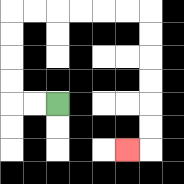{'start': '[2, 4]', 'end': '[5, 6]', 'path_directions': 'L,L,U,U,U,U,R,R,R,R,R,R,D,D,D,D,D,D,L', 'path_coordinates': '[[2, 4], [1, 4], [0, 4], [0, 3], [0, 2], [0, 1], [0, 0], [1, 0], [2, 0], [3, 0], [4, 0], [5, 0], [6, 0], [6, 1], [6, 2], [6, 3], [6, 4], [6, 5], [6, 6], [5, 6]]'}